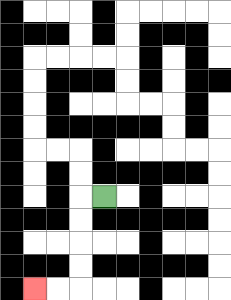{'start': '[4, 8]', 'end': '[1, 12]', 'path_directions': 'L,D,D,D,D,L,L', 'path_coordinates': '[[4, 8], [3, 8], [3, 9], [3, 10], [3, 11], [3, 12], [2, 12], [1, 12]]'}